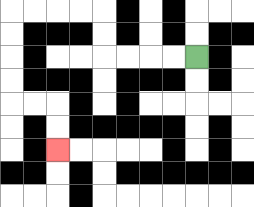{'start': '[8, 2]', 'end': '[2, 6]', 'path_directions': 'L,L,L,L,U,U,L,L,L,L,D,D,D,D,R,R,D,D', 'path_coordinates': '[[8, 2], [7, 2], [6, 2], [5, 2], [4, 2], [4, 1], [4, 0], [3, 0], [2, 0], [1, 0], [0, 0], [0, 1], [0, 2], [0, 3], [0, 4], [1, 4], [2, 4], [2, 5], [2, 6]]'}